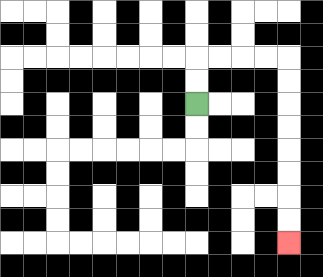{'start': '[8, 4]', 'end': '[12, 10]', 'path_directions': 'U,U,R,R,R,R,D,D,D,D,D,D,D,D', 'path_coordinates': '[[8, 4], [8, 3], [8, 2], [9, 2], [10, 2], [11, 2], [12, 2], [12, 3], [12, 4], [12, 5], [12, 6], [12, 7], [12, 8], [12, 9], [12, 10]]'}